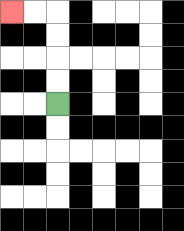{'start': '[2, 4]', 'end': '[0, 0]', 'path_directions': 'U,U,U,U,L,L', 'path_coordinates': '[[2, 4], [2, 3], [2, 2], [2, 1], [2, 0], [1, 0], [0, 0]]'}